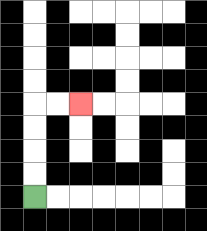{'start': '[1, 8]', 'end': '[3, 4]', 'path_directions': 'U,U,U,U,R,R', 'path_coordinates': '[[1, 8], [1, 7], [1, 6], [1, 5], [1, 4], [2, 4], [3, 4]]'}